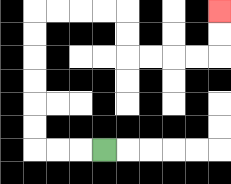{'start': '[4, 6]', 'end': '[9, 0]', 'path_directions': 'L,L,L,U,U,U,U,U,U,R,R,R,R,D,D,R,R,R,R,U,U', 'path_coordinates': '[[4, 6], [3, 6], [2, 6], [1, 6], [1, 5], [1, 4], [1, 3], [1, 2], [1, 1], [1, 0], [2, 0], [3, 0], [4, 0], [5, 0], [5, 1], [5, 2], [6, 2], [7, 2], [8, 2], [9, 2], [9, 1], [9, 0]]'}